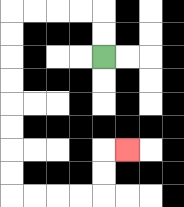{'start': '[4, 2]', 'end': '[5, 6]', 'path_directions': 'U,U,L,L,L,L,D,D,D,D,D,D,D,D,R,R,R,R,U,U,R', 'path_coordinates': '[[4, 2], [4, 1], [4, 0], [3, 0], [2, 0], [1, 0], [0, 0], [0, 1], [0, 2], [0, 3], [0, 4], [0, 5], [0, 6], [0, 7], [0, 8], [1, 8], [2, 8], [3, 8], [4, 8], [4, 7], [4, 6], [5, 6]]'}